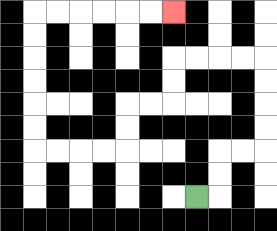{'start': '[8, 8]', 'end': '[7, 0]', 'path_directions': 'R,U,U,R,R,U,U,U,U,L,L,L,L,D,D,L,L,D,D,L,L,L,L,U,U,U,U,U,U,R,R,R,R,R,R', 'path_coordinates': '[[8, 8], [9, 8], [9, 7], [9, 6], [10, 6], [11, 6], [11, 5], [11, 4], [11, 3], [11, 2], [10, 2], [9, 2], [8, 2], [7, 2], [7, 3], [7, 4], [6, 4], [5, 4], [5, 5], [5, 6], [4, 6], [3, 6], [2, 6], [1, 6], [1, 5], [1, 4], [1, 3], [1, 2], [1, 1], [1, 0], [2, 0], [3, 0], [4, 0], [5, 0], [6, 0], [7, 0]]'}